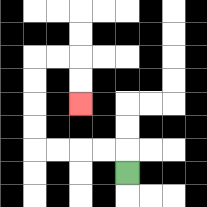{'start': '[5, 7]', 'end': '[3, 4]', 'path_directions': 'U,L,L,L,L,U,U,U,U,R,R,D,D', 'path_coordinates': '[[5, 7], [5, 6], [4, 6], [3, 6], [2, 6], [1, 6], [1, 5], [1, 4], [1, 3], [1, 2], [2, 2], [3, 2], [3, 3], [3, 4]]'}